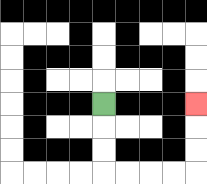{'start': '[4, 4]', 'end': '[8, 4]', 'path_directions': 'D,D,D,R,R,R,R,U,U,U', 'path_coordinates': '[[4, 4], [4, 5], [4, 6], [4, 7], [5, 7], [6, 7], [7, 7], [8, 7], [8, 6], [8, 5], [8, 4]]'}